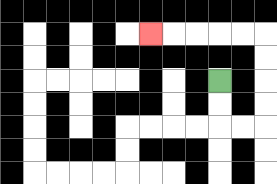{'start': '[9, 3]', 'end': '[6, 1]', 'path_directions': 'D,D,R,R,U,U,U,U,L,L,L,L,L', 'path_coordinates': '[[9, 3], [9, 4], [9, 5], [10, 5], [11, 5], [11, 4], [11, 3], [11, 2], [11, 1], [10, 1], [9, 1], [8, 1], [7, 1], [6, 1]]'}